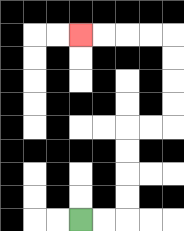{'start': '[3, 9]', 'end': '[3, 1]', 'path_directions': 'R,R,U,U,U,U,R,R,U,U,U,U,L,L,L,L', 'path_coordinates': '[[3, 9], [4, 9], [5, 9], [5, 8], [5, 7], [5, 6], [5, 5], [6, 5], [7, 5], [7, 4], [7, 3], [7, 2], [7, 1], [6, 1], [5, 1], [4, 1], [3, 1]]'}